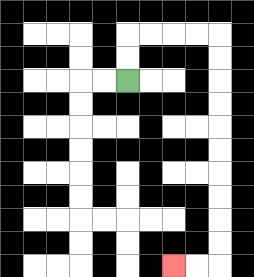{'start': '[5, 3]', 'end': '[7, 11]', 'path_directions': 'U,U,R,R,R,R,D,D,D,D,D,D,D,D,D,D,L,L', 'path_coordinates': '[[5, 3], [5, 2], [5, 1], [6, 1], [7, 1], [8, 1], [9, 1], [9, 2], [9, 3], [9, 4], [9, 5], [9, 6], [9, 7], [9, 8], [9, 9], [9, 10], [9, 11], [8, 11], [7, 11]]'}